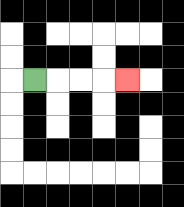{'start': '[1, 3]', 'end': '[5, 3]', 'path_directions': 'R,R,R,R', 'path_coordinates': '[[1, 3], [2, 3], [3, 3], [4, 3], [5, 3]]'}